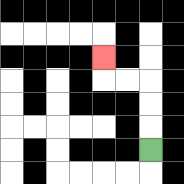{'start': '[6, 6]', 'end': '[4, 2]', 'path_directions': 'U,U,U,L,L,U', 'path_coordinates': '[[6, 6], [6, 5], [6, 4], [6, 3], [5, 3], [4, 3], [4, 2]]'}